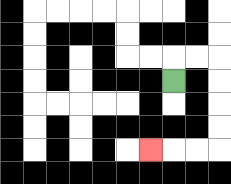{'start': '[7, 3]', 'end': '[6, 6]', 'path_directions': 'U,R,R,D,D,D,D,L,L,L', 'path_coordinates': '[[7, 3], [7, 2], [8, 2], [9, 2], [9, 3], [9, 4], [9, 5], [9, 6], [8, 6], [7, 6], [6, 6]]'}